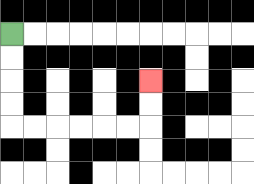{'start': '[0, 1]', 'end': '[6, 3]', 'path_directions': 'D,D,D,D,R,R,R,R,R,R,U,U', 'path_coordinates': '[[0, 1], [0, 2], [0, 3], [0, 4], [0, 5], [1, 5], [2, 5], [3, 5], [4, 5], [5, 5], [6, 5], [6, 4], [6, 3]]'}